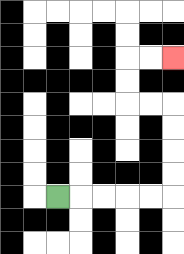{'start': '[2, 8]', 'end': '[7, 2]', 'path_directions': 'R,R,R,R,R,U,U,U,U,L,L,U,U,R,R', 'path_coordinates': '[[2, 8], [3, 8], [4, 8], [5, 8], [6, 8], [7, 8], [7, 7], [7, 6], [7, 5], [7, 4], [6, 4], [5, 4], [5, 3], [5, 2], [6, 2], [7, 2]]'}